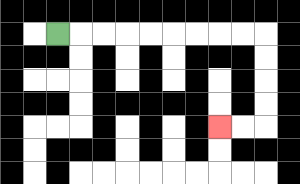{'start': '[2, 1]', 'end': '[9, 5]', 'path_directions': 'R,R,R,R,R,R,R,R,R,D,D,D,D,L,L', 'path_coordinates': '[[2, 1], [3, 1], [4, 1], [5, 1], [6, 1], [7, 1], [8, 1], [9, 1], [10, 1], [11, 1], [11, 2], [11, 3], [11, 4], [11, 5], [10, 5], [9, 5]]'}